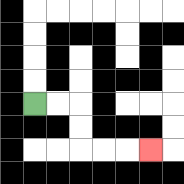{'start': '[1, 4]', 'end': '[6, 6]', 'path_directions': 'R,R,D,D,R,R,R', 'path_coordinates': '[[1, 4], [2, 4], [3, 4], [3, 5], [3, 6], [4, 6], [5, 6], [6, 6]]'}